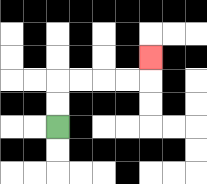{'start': '[2, 5]', 'end': '[6, 2]', 'path_directions': 'U,U,R,R,R,R,U', 'path_coordinates': '[[2, 5], [2, 4], [2, 3], [3, 3], [4, 3], [5, 3], [6, 3], [6, 2]]'}